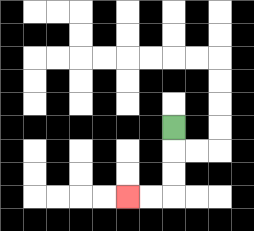{'start': '[7, 5]', 'end': '[5, 8]', 'path_directions': 'D,D,D,L,L', 'path_coordinates': '[[7, 5], [7, 6], [7, 7], [7, 8], [6, 8], [5, 8]]'}